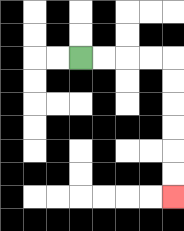{'start': '[3, 2]', 'end': '[7, 8]', 'path_directions': 'R,R,R,R,D,D,D,D,D,D', 'path_coordinates': '[[3, 2], [4, 2], [5, 2], [6, 2], [7, 2], [7, 3], [7, 4], [7, 5], [7, 6], [7, 7], [7, 8]]'}